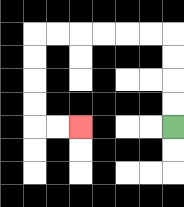{'start': '[7, 5]', 'end': '[3, 5]', 'path_directions': 'U,U,U,U,L,L,L,L,L,L,D,D,D,D,R,R', 'path_coordinates': '[[7, 5], [7, 4], [7, 3], [7, 2], [7, 1], [6, 1], [5, 1], [4, 1], [3, 1], [2, 1], [1, 1], [1, 2], [1, 3], [1, 4], [1, 5], [2, 5], [3, 5]]'}